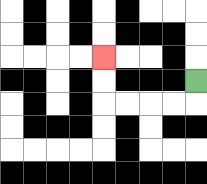{'start': '[8, 3]', 'end': '[4, 2]', 'path_directions': 'D,L,L,L,L,U,U', 'path_coordinates': '[[8, 3], [8, 4], [7, 4], [6, 4], [5, 4], [4, 4], [4, 3], [4, 2]]'}